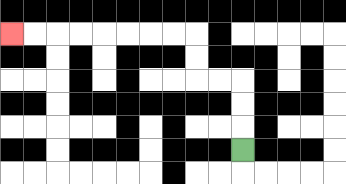{'start': '[10, 6]', 'end': '[0, 1]', 'path_directions': 'U,U,U,L,L,U,U,L,L,L,L,L,L,L,L', 'path_coordinates': '[[10, 6], [10, 5], [10, 4], [10, 3], [9, 3], [8, 3], [8, 2], [8, 1], [7, 1], [6, 1], [5, 1], [4, 1], [3, 1], [2, 1], [1, 1], [0, 1]]'}